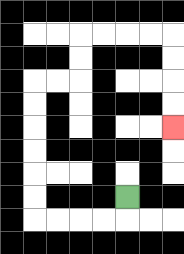{'start': '[5, 8]', 'end': '[7, 5]', 'path_directions': 'D,L,L,L,L,U,U,U,U,U,U,R,R,U,U,R,R,R,R,D,D,D,D', 'path_coordinates': '[[5, 8], [5, 9], [4, 9], [3, 9], [2, 9], [1, 9], [1, 8], [1, 7], [1, 6], [1, 5], [1, 4], [1, 3], [2, 3], [3, 3], [3, 2], [3, 1], [4, 1], [5, 1], [6, 1], [7, 1], [7, 2], [7, 3], [7, 4], [7, 5]]'}